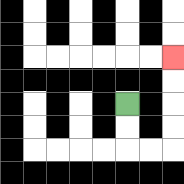{'start': '[5, 4]', 'end': '[7, 2]', 'path_directions': 'D,D,R,R,U,U,U,U', 'path_coordinates': '[[5, 4], [5, 5], [5, 6], [6, 6], [7, 6], [7, 5], [7, 4], [7, 3], [7, 2]]'}